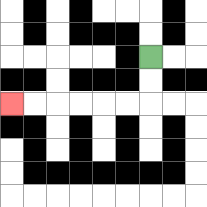{'start': '[6, 2]', 'end': '[0, 4]', 'path_directions': 'D,D,L,L,L,L,L,L', 'path_coordinates': '[[6, 2], [6, 3], [6, 4], [5, 4], [4, 4], [3, 4], [2, 4], [1, 4], [0, 4]]'}